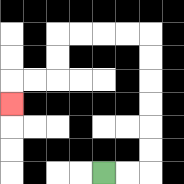{'start': '[4, 7]', 'end': '[0, 4]', 'path_directions': 'R,R,U,U,U,U,U,U,L,L,L,L,D,D,L,L,D', 'path_coordinates': '[[4, 7], [5, 7], [6, 7], [6, 6], [6, 5], [6, 4], [6, 3], [6, 2], [6, 1], [5, 1], [4, 1], [3, 1], [2, 1], [2, 2], [2, 3], [1, 3], [0, 3], [0, 4]]'}